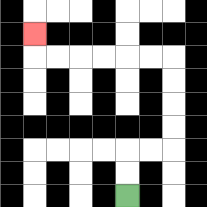{'start': '[5, 8]', 'end': '[1, 1]', 'path_directions': 'U,U,R,R,U,U,U,U,L,L,L,L,L,L,U', 'path_coordinates': '[[5, 8], [5, 7], [5, 6], [6, 6], [7, 6], [7, 5], [7, 4], [7, 3], [7, 2], [6, 2], [5, 2], [4, 2], [3, 2], [2, 2], [1, 2], [1, 1]]'}